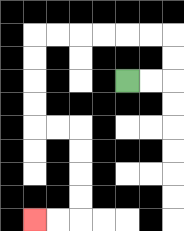{'start': '[5, 3]', 'end': '[1, 9]', 'path_directions': 'R,R,U,U,L,L,L,L,L,L,D,D,D,D,R,R,D,D,D,D,L,L', 'path_coordinates': '[[5, 3], [6, 3], [7, 3], [7, 2], [7, 1], [6, 1], [5, 1], [4, 1], [3, 1], [2, 1], [1, 1], [1, 2], [1, 3], [1, 4], [1, 5], [2, 5], [3, 5], [3, 6], [3, 7], [3, 8], [3, 9], [2, 9], [1, 9]]'}